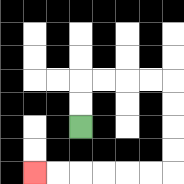{'start': '[3, 5]', 'end': '[1, 7]', 'path_directions': 'U,U,R,R,R,R,D,D,D,D,L,L,L,L,L,L', 'path_coordinates': '[[3, 5], [3, 4], [3, 3], [4, 3], [5, 3], [6, 3], [7, 3], [7, 4], [7, 5], [7, 6], [7, 7], [6, 7], [5, 7], [4, 7], [3, 7], [2, 7], [1, 7]]'}